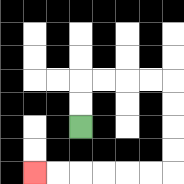{'start': '[3, 5]', 'end': '[1, 7]', 'path_directions': 'U,U,R,R,R,R,D,D,D,D,L,L,L,L,L,L', 'path_coordinates': '[[3, 5], [3, 4], [3, 3], [4, 3], [5, 3], [6, 3], [7, 3], [7, 4], [7, 5], [7, 6], [7, 7], [6, 7], [5, 7], [4, 7], [3, 7], [2, 7], [1, 7]]'}